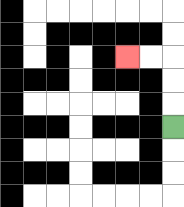{'start': '[7, 5]', 'end': '[5, 2]', 'path_directions': 'U,U,U,L,L', 'path_coordinates': '[[7, 5], [7, 4], [7, 3], [7, 2], [6, 2], [5, 2]]'}